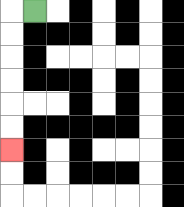{'start': '[1, 0]', 'end': '[0, 6]', 'path_directions': 'L,D,D,D,D,D,D', 'path_coordinates': '[[1, 0], [0, 0], [0, 1], [0, 2], [0, 3], [0, 4], [0, 5], [0, 6]]'}